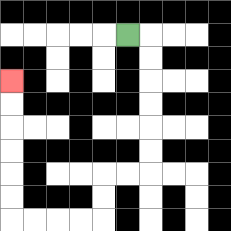{'start': '[5, 1]', 'end': '[0, 3]', 'path_directions': 'R,D,D,D,D,D,D,L,L,D,D,L,L,L,L,U,U,U,U,U,U', 'path_coordinates': '[[5, 1], [6, 1], [6, 2], [6, 3], [6, 4], [6, 5], [6, 6], [6, 7], [5, 7], [4, 7], [4, 8], [4, 9], [3, 9], [2, 9], [1, 9], [0, 9], [0, 8], [0, 7], [0, 6], [0, 5], [0, 4], [0, 3]]'}